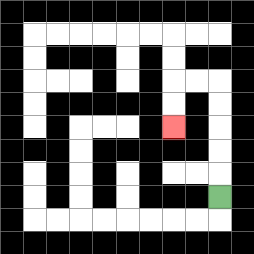{'start': '[9, 8]', 'end': '[7, 5]', 'path_directions': 'U,U,U,U,U,L,L,D,D', 'path_coordinates': '[[9, 8], [9, 7], [9, 6], [9, 5], [9, 4], [9, 3], [8, 3], [7, 3], [7, 4], [7, 5]]'}